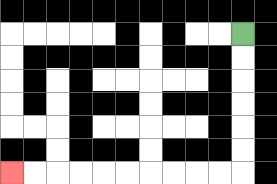{'start': '[10, 1]', 'end': '[0, 7]', 'path_directions': 'D,D,D,D,D,D,L,L,L,L,L,L,L,L,L,L', 'path_coordinates': '[[10, 1], [10, 2], [10, 3], [10, 4], [10, 5], [10, 6], [10, 7], [9, 7], [8, 7], [7, 7], [6, 7], [5, 7], [4, 7], [3, 7], [2, 7], [1, 7], [0, 7]]'}